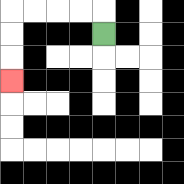{'start': '[4, 1]', 'end': '[0, 3]', 'path_directions': 'U,L,L,L,L,D,D,D', 'path_coordinates': '[[4, 1], [4, 0], [3, 0], [2, 0], [1, 0], [0, 0], [0, 1], [0, 2], [0, 3]]'}